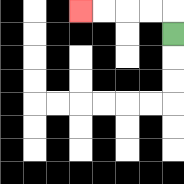{'start': '[7, 1]', 'end': '[3, 0]', 'path_directions': 'U,L,L,L,L', 'path_coordinates': '[[7, 1], [7, 0], [6, 0], [5, 0], [4, 0], [3, 0]]'}